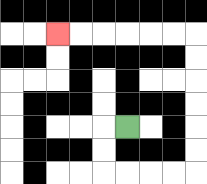{'start': '[5, 5]', 'end': '[2, 1]', 'path_directions': 'L,D,D,R,R,R,R,U,U,U,U,U,U,L,L,L,L,L,L', 'path_coordinates': '[[5, 5], [4, 5], [4, 6], [4, 7], [5, 7], [6, 7], [7, 7], [8, 7], [8, 6], [8, 5], [8, 4], [8, 3], [8, 2], [8, 1], [7, 1], [6, 1], [5, 1], [4, 1], [3, 1], [2, 1]]'}